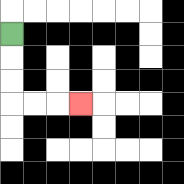{'start': '[0, 1]', 'end': '[3, 4]', 'path_directions': 'D,D,D,R,R,R', 'path_coordinates': '[[0, 1], [0, 2], [0, 3], [0, 4], [1, 4], [2, 4], [3, 4]]'}